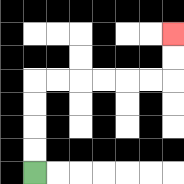{'start': '[1, 7]', 'end': '[7, 1]', 'path_directions': 'U,U,U,U,R,R,R,R,R,R,U,U', 'path_coordinates': '[[1, 7], [1, 6], [1, 5], [1, 4], [1, 3], [2, 3], [3, 3], [4, 3], [5, 3], [6, 3], [7, 3], [7, 2], [7, 1]]'}